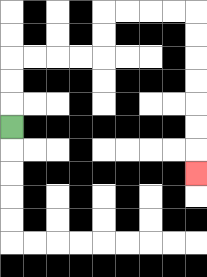{'start': '[0, 5]', 'end': '[8, 7]', 'path_directions': 'U,U,U,R,R,R,R,U,U,R,R,R,R,D,D,D,D,D,D,D', 'path_coordinates': '[[0, 5], [0, 4], [0, 3], [0, 2], [1, 2], [2, 2], [3, 2], [4, 2], [4, 1], [4, 0], [5, 0], [6, 0], [7, 0], [8, 0], [8, 1], [8, 2], [8, 3], [8, 4], [8, 5], [8, 6], [8, 7]]'}